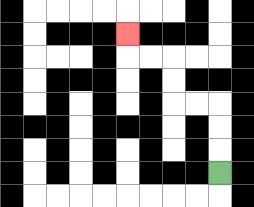{'start': '[9, 7]', 'end': '[5, 1]', 'path_directions': 'U,U,U,L,L,U,U,L,L,U', 'path_coordinates': '[[9, 7], [9, 6], [9, 5], [9, 4], [8, 4], [7, 4], [7, 3], [7, 2], [6, 2], [5, 2], [5, 1]]'}